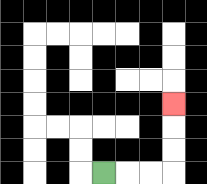{'start': '[4, 7]', 'end': '[7, 4]', 'path_directions': 'R,R,R,U,U,U', 'path_coordinates': '[[4, 7], [5, 7], [6, 7], [7, 7], [7, 6], [7, 5], [7, 4]]'}